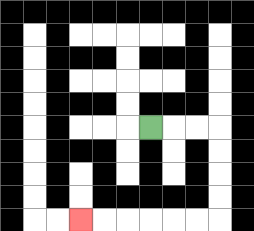{'start': '[6, 5]', 'end': '[3, 9]', 'path_directions': 'R,R,R,D,D,D,D,L,L,L,L,L,L', 'path_coordinates': '[[6, 5], [7, 5], [8, 5], [9, 5], [9, 6], [9, 7], [9, 8], [9, 9], [8, 9], [7, 9], [6, 9], [5, 9], [4, 9], [3, 9]]'}